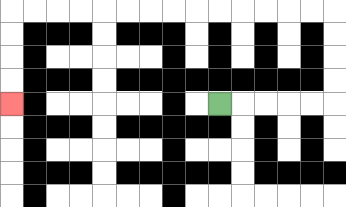{'start': '[9, 4]', 'end': '[0, 4]', 'path_directions': 'R,R,R,R,R,U,U,U,U,L,L,L,L,L,L,L,L,L,L,L,L,L,L,D,D,D,D', 'path_coordinates': '[[9, 4], [10, 4], [11, 4], [12, 4], [13, 4], [14, 4], [14, 3], [14, 2], [14, 1], [14, 0], [13, 0], [12, 0], [11, 0], [10, 0], [9, 0], [8, 0], [7, 0], [6, 0], [5, 0], [4, 0], [3, 0], [2, 0], [1, 0], [0, 0], [0, 1], [0, 2], [0, 3], [0, 4]]'}